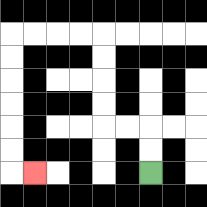{'start': '[6, 7]', 'end': '[1, 7]', 'path_directions': 'U,U,L,L,U,U,U,U,L,L,L,L,D,D,D,D,D,D,R', 'path_coordinates': '[[6, 7], [6, 6], [6, 5], [5, 5], [4, 5], [4, 4], [4, 3], [4, 2], [4, 1], [3, 1], [2, 1], [1, 1], [0, 1], [0, 2], [0, 3], [0, 4], [0, 5], [0, 6], [0, 7], [1, 7]]'}